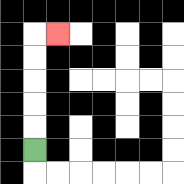{'start': '[1, 6]', 'end': '[2, 1]', 'path_directions': 'U,U,U,U,U,R', 'path_coordinates': '[[1, 6], [1, 5], [1, 4], [1, 3], [1, 2], [1, 1], [2, 1]]'}